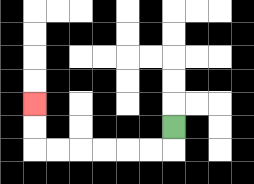{'start': '[7, 5]', 'end': '[1, 4]', 'path_directions': 'D,L,L,L,L,L,L,U,U', 'path_coordinates': '[[7, 5], [7, 6], [6, 6], [5, 6], [4, 6], [3, 6], [2, 6], [1, 6], [1, 5], [1, 4]]'}